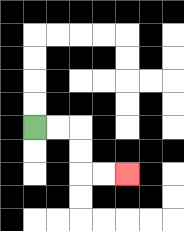{'start': '[1, 5]', 'end': '[5, 7]', 'path_directions': 'R,R,D,D,R,R', 'path_coordinates': '[[1, 5], [2, 5], [3, 5], [3, 6], [3, 7], [4, 7], [5, 7]]'}